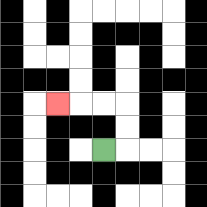{'start': '[4, 6]', 'end': '[2, 4]', 'path_directions': 'R,U,U,L,L,L', 'path_coordinates': '[[4, 6], [5, 6], [5, 5], [5, 4], [4, 4], [3, 4], [2, 4]]'}